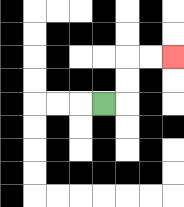{'start': '[4, 4]', 'end': '[7, 2]', 'path_directions': 'R,U,U,R,R', 'path_coordinates': '[[4, 4], [5, 4], [5, 3], [5, 2], [6, 2], [7, 2]]'}